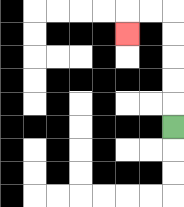{'start': '[7, 5]', 'end': '[5, 1]', 'path_directions': 'U,U,U,U,U,L,L,D', 'path_coordinates': '[[7, 5], [7, 4], [7, 3], [7, 2], [7, 1], [7, 0], [6, 0], [5, 0], [5, 1]]'}